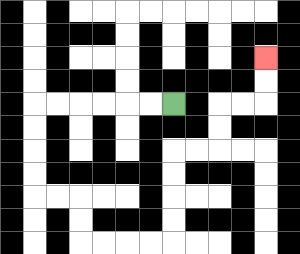{'start': '[7, 4]', 'end': '[11, 2]', 'path_directions': 'L,L,L,L,L,L,D,D,D,D,R,R,D,D,R,R,R,R,U,U,U,U,R,R,U,U,R,R,U,U', 'path_coordinates': '[[7, 4], [6, 4], [5, 4], [4, 4], [3, 4], [2, 4], [1, 4], [1, 5], [1, 6], [1, 7], [1, 8], [2, 8], [3, 8], [3, 9], [3, 10], [4, 10], [5, 10], [6, 10], [7, 10], [7, 9], [7, 8], [7, 7], [7, 6], [8, 6], [9, 6], [9, 5], [9, 4], [10, 4], [11, 4], [11, 3], [11, 2]]'}